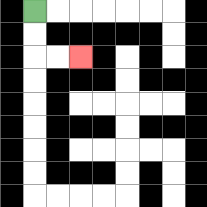{'start': '[1, 0]', 'end': '[3, 2]', 'path_directions': 'D,D,R,R', 'path_coordinates': '[[1, 0], [1, 1], [1, 2], [2, 2], [3, 2]]'}